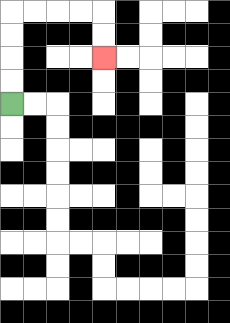{'start': '[0, 4]', 'end': '[4, 2]', 'path_directions': 'U,U,U,U,R,R,R,R,D,D', 'path_coordinates': '[[0, 4], [0, 3], [0, 2], [0, 1], [0, 0], [1, 0], [2, 0], [3, 0], [4, 0], [4, 1], [4, 2]]'}